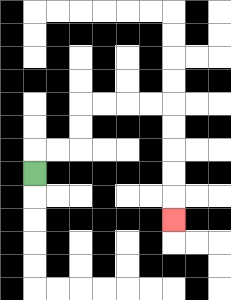{'start': '[1, 7]', 'end': '[7, 9]', 'path_directions': 'U,R,R,U,U,R,R,R,R,D,D,D,D,D', 'path_coordinates': '[[1, 7], [1, 6], [2, 6], [3, 6], [3, 5], [3, 4], [4, 4], [5, 4], [6, 4], [7, 4], [7, 5], [7, 6], [7, 7], [7, 8], [7, 9]]'}